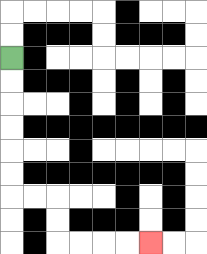{'start': '[0, 2]', 'end': '[6, 10]', 'path_directions': 'D,D,D,D,D,D,R,R,D,D,R,R,R,R', 'path_coordinates': '[[0, 2], [0, 3], [0, 4], [0, 5], [0, 6], [0, 7], [0, 8], [1, 8], [2, 8], [2, 9], [2, 10], [3, 10], [4, 10], [5, 10], [6, 10]]'}